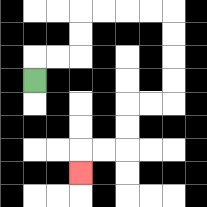{'start': '[1, 3]', 'end': '[3, 7]', 'path_directions': 'U,R,R,U,U,R,R,R,R,D,D,D,D,L,L,D,D,L,L,D', 'path_coordinates': '[[1, 3], [1, 2], [2, 2], [3, 2], [3, 1], [3, 0], [4, 0], [5, 0], [6, 0], [7, 0], [7, 1], [7, 2], [7, 3], [7, 4], [6, 4], [5, 4], [5, 5], [5, 6], [4, 6], [3, 6], [3, 7]]'}